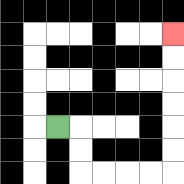{'start': '[2, 5]', 'end': '[7, 1]', 'path_directions': 'R,D,D,R,R,R,R,U,U,U,U,U,U', 'path_coordinates': '[[2, 5], [3, 5], [3, 6], [3, 7], [4, 7], [5, 7], [6, 7], [7, 7], [7, 6], [7, 5], [7, 4], [7, 3], [7, 2], [7, 1]]'}